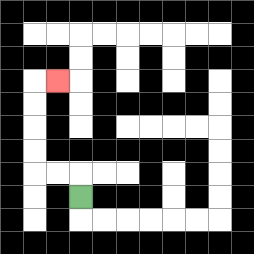{'start': '[3, 8]', 'end': '[2, 3]', 'path_directions': 'U,L,L,U,U,U,U,R', 'path_coordinates': '[[3, 8], [3, 7], [2, 7], [1, 7], [1, 6], [1, 5], [1, 4], [1, 3], [2, 3]]'}